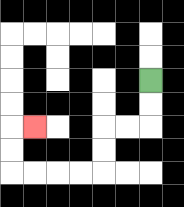{'start': '[6, 3]', 'end': '[1, 5]', 'path_directions': 'D,D,L,L,D,D,L,L,L,L,U,U,R', 'path_coordinates': '[[6, 3], [6, 4], [6, 5], [5, 5], [4, 5], [4, 6], [4, 7], [3, 7], [2, 7], [1, 7], [0, 7], [0, 6], [0, 5], [1, 5]]'}